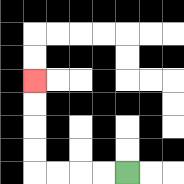{'start': '[5, 7]', 'end': '[1, 3]', 'path_directions': 'L,L,L,L,U,U,U,U', 'path_coordinates': '[[5, 7], [4, 7], [3, 7], [2, 7], [1, 7], [1, 6], [1, 5], [1, 4], [1, 3]]'}